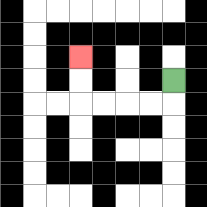{'start': '[7, 3]', 'end': '[3, 2]', 'path_directions': 'D,L,L,L,L,U,U', 'path_coordinates': '[[7, 3], [7, 4], [6, 4], [5, 4], [4, 4], [3, 4], [3, 3], [3, 2]]'}